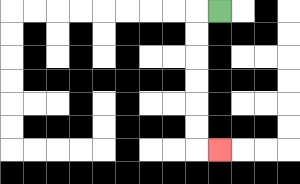{'start': '[9, 0]', 'end': '[9, 6]', 'path_directions': 'L,D,D,D,D,D,D,R', 'path_coordinates': '[[9, 0], [8, 0], [8, 1], [8, 2], [8, 3], [8, 4], [8, 5], [8, 6], [9, 6]]'}